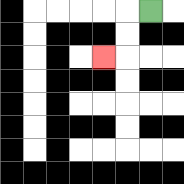{'start': '[6, 0]', 'end': '[4, 2]', 'path_directions': 'L,D,D,L', 'path_coordinates': '[[6, 0], [5, 0], [5, 1], [5, 2], [4, 2]]'}